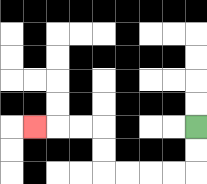{'start': '[8, 5]', 'end': '[1, 5]', 'path_directions': 'D,D,L,L,L,L,U,U,L,L,L', 'path_coordinates': '[[8, 5], [8, 6], [8, 7], [7, 7], [6, 7], [5, 7], [4, 7], [4, 6], [4, 5], [3, 5], [2, 5], [1, 5]]'}